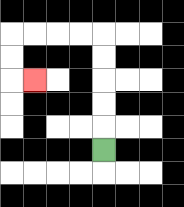{'start': '[4, 6]', 'end': '[1, 3]', 'path_directions': 'U,U,U,U,U,L,L,L,L,D,D,R', 'path_coordinates': '[[4, 6], [4, 5], [4, 4], [4, 3], [4, 2], [4, 1], [3, 1], [2, 1], [1, 1], [0, 1], [0, 2], [0, 3], [1, 3]]'}